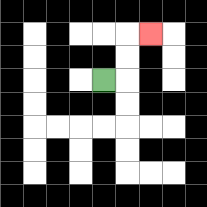{'start': '[4, 3]', 'end': '[6, 1]', 'path_directions': 'R,U,U,R', 'path_coordinates': '[[4, 3], [5, 3], [5, 2], [5, 1], [6, 1]]'}